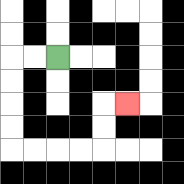{'start': '[2, 2]', 'end': '[5, 4]', 'path_directions': 'L,L,D,D,D,D,R,R,R,R,U,U,R', 'path_coordinates': '[[2, 2], [1, 2], [0, 2], [0, 3], [0, 4], [0, 5], [0, 6], [1, 6], [2, 6], [3, 6], [4, 6], [4, 5], [4, 4], [5, 4]]'}